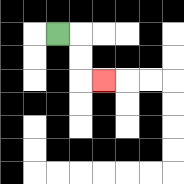{'start': '[2, 1]', 'end': '[4, 3]', 'path_directions': 'R,D,D,R', 'path_coordinates': '[[2, 1], [3, 1], [3, 2], [3, 3], [4, 3]]'}